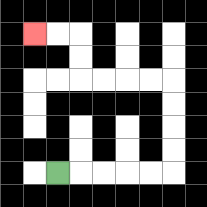{'start': '[2, 7]', 'end': '[1, 1]', 'path_directions': 'R,R,R,R,R,U,U,U,U,L,L,L,L,U,U,L,L', 'path_coordinates': '[[2, 7], [3, 7], [4, 7], [5, 7], [6, 7], [7, 7], [7, 6], [7, 5], [7, 4], [7, 3], [6, 3], [5, 3], [4, 3], [3, 3], [3, 2], [3, 1], [2, 1], [1, 1]]'}